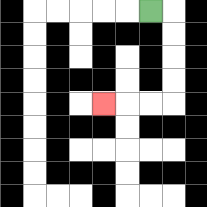{'start': '[6, 0]', 'end': '[4, 4]', 'path_directions': 'R,D,D,D,D,L,L,L', 'path_coordinates': '[[6, 0], [7, 0], [7, 1], [7, 2], [7, 3], [7, 4], [6, 4], [5, 4], [4, 4]]'}